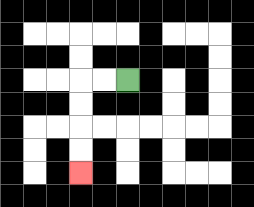{'start': '[5, 3]', 'end': '[3, 7]', 'path_directions': 'L,L,D,D,D,D', 'path_coordinates': '[[5, 3], [4, 3], [3, 3], [3, 4], [3, 5], [3, 6], [3, 7]]'}